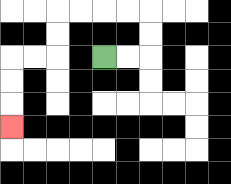{'start': '[4, 2]', 'end': '[0, 5]', 'path_directions': 'R,R,U,U,L,L,L,L,D,D,L,L,D,D,D', 'path_coordinates': '[[4, 2], [5, 2], [6, 2], [6, 1], [6, 0], [5, 0], [4, 0], [3, 0], [2, 0], [2, 1], [2, 2], [1, 2], [0, 2], [0, 3], [0, 4], [0, 5]]'}